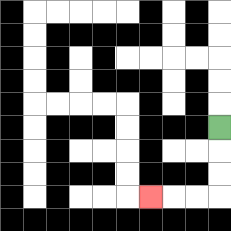{'start': '[9, 5]', 'end': '[6, 8]', 'path_directions': 'D,D,D,L,L,L', 'path_coordinates': '[[9, 5], [9, 6], [9, 7], [9, 8], [8, 8], [7, 8], [6, 8]]'}